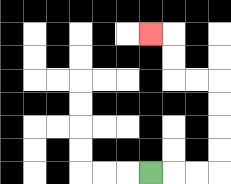{'start': '[6, 7]', 'end': '[6, 1]', 'path_directions': 'R,R,R,U,U,U,U,L,L,U,U,L', 'path_coordinates': '[[6, 7], [7, 7], [8, 7], [9, 7], [9, 6], [9, 5], [9, 4], [9, 3], [8, 3], [7, 3], [7, 2], [7, 1], [6, 1]]'}